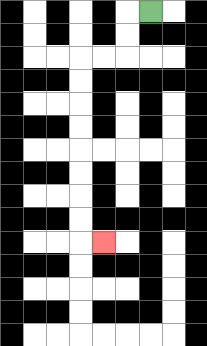{'start': '[6, 0]', 'end': '[4, 10]', 'path_directions': 'L,D,D,L,L,D,D,D,D,D,D,D,D,R', 'path_coordinates': '[[6, 0], [5, 0], [5, 1], [5, 2], [4, 2], [3, 2], [3, 3], [3, 4], [3, 5], [3, 6], [3, 7], [3, 8], [3, 9], [3, 10], [4, 10]]'}